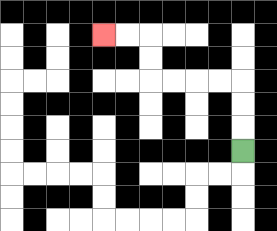{'start': '[10, 6]', 'end': '[4, 1]', 'path_directions': 'U,U,U,L,L,L,L,U,U,L,L', 'path_coordinates': '[[10, 6], [10, 5], [10, 4], [10, 3], [9, 3], [8, 3], [7, 3], [6, 3], [6, 2], [6, 1], [5, 1], [4, 1]]'}